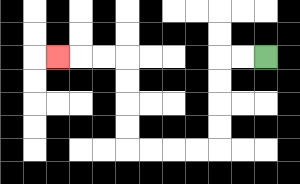{'start': '[11, 2]', 'end': '[2, 2]', 'path_directions': 'L,L,D,D,D,D,L,L,L,L,U,U,U,U,L,L,L', 'path_coordinates': '[[11, 2], [10, 2], [9, 2], [9, 3], [9, 4], [9, 5], [9, 6], [8, 6], [7, 6], [6, 6], [5, 6], [5, 5], [5, 4], [5, 3], [5, 2], [4, 2], [3, 2], [2, 2]]'}